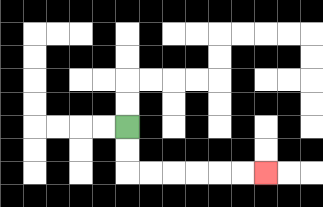{'start': '[5, 5]', 'end': '[11, 7]', 'path_directions': 'D,D,R,R,R,R,R,R', 'path_coordinates': '[[5, 5], [5, 6], [5, 7], [6, 7], [7, 7], [8, 7], [9, 7], [10, 7], [11, 7]]'}